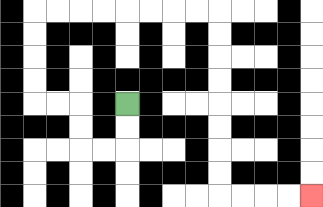{'start': '[5, 4]', 'end': '[13, 8]', 'path_directions': 'D,D,L,L,U,U,L,L,U,U,U,U,R,R,R,R,R,R,R,R,D,D,D,D,D,D,D,D,R,R,R,R', 'path_coordinates': '[[5, 4], [5, 5], [5, 6], [4, 6], [3, 6], [3, 5], [3, 4], [2, 4], [1, 4], [1, 3], [1, 2], [1, 1], [1, 0], [2, 0], [3, 0], [4, 0], [5, 0], [6, 0], [7, 0], [8, 0], [9, 0], [9, 1], [9, 2], [9, 3], [9, 4], [9, 5], [9, 6], [9, 7], [9, 8], [10, 8], [11, 8], [12, 8], [13, 8]]'}